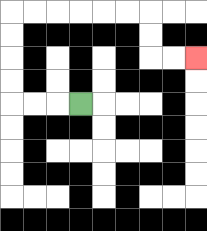{'start': '[3, 4]', 'end': '[8, 2]', 'path_directions': 'L,L,L,U,U,U,U,R,R,R,R,R,R,D,D,R,R', 'path_coordinates': '[[3, 4], [2, 4], [1, 4], [0, 4], [0, 3], [0, 2], [0, 1], [0, 0], [1, 0], [2, 0], [3, 0], [4, 0], [5, 0], [6, 0], [6, 1], [6, 2], [7, 2], [8, 2]]'}